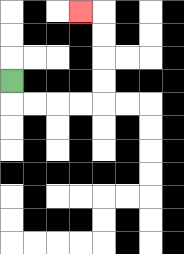{'start': '[0, 3]', 'end': '[3, 0]', 'path_directions': 'D,R,R,R,R,U,U,U,U,L', 'path_coordinates': '[[0, 3], [0, 4], [1, 4], [2, 4], [3, 4], [4, 4], [4, 3], [4, 2], [4, 1], [4, 0], [3, 0]]'}